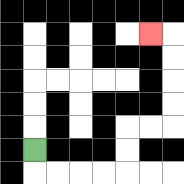{'start': '[1, 6]', 'end': '[6, 1]', 'path_directions': 'D,R,R,R,R,U,U,R,R,U,U,U,U,L', 'path_coordinates': '[[1, 6], [1, 7], [2, 7], [3, 7], [4, 7], [5, 7], [5, 6], [5, 5], [6, 5], [7, 5], [7, 4], [7, 3], [7, 2], [7, 1], [6, 1]]'}